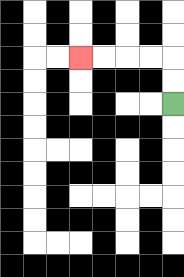{'start': '[7, 4]', 'end': '[3, 2]', 'path_directions': 'U,U,L,L,L,L', 'path_coordinates': '[[7, 4], [7, 3], [7, 2], [6, 2], [5, 2], [4, 2], [3, 2]]'}